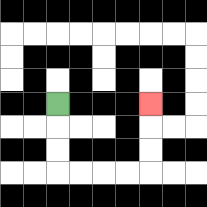{'start': '[2, 4]', 'end': '[6, 4]', 'path_directions': 'D,D,D,R,R,R,R,U,U,U', 'path_coordinates': '[[2, 4], [2, 5], [2, 6], [2, 7], [3, 7], [4, 7], [5, 7], [6, 7], [6, 6], [6, 5], [6, 4]]'}